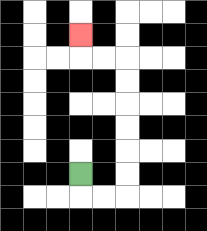{'start': '[3, 7]', 'end': '[3, 1]', 'path_directions': 'D,R,R,U,U,U,U,U,U,L,L,U', 'path_coordinates': '[[3, 7], [3, 8], [4, 8], [5, 8], [5, 7], [5, 6], [5, 5], [5, 4], [5, 3], [5, 2], [4, 2], [3, 2], [3, 1]]'}